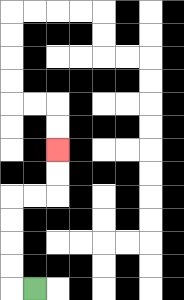{'start': '[1, 12]', 'end': '[2, 6]', 'path_directions': 'L,U,U,U,U,R,R,U,U', 'path_coordinates': '[[1, 12], [0, 12], [0, 11], [0, 10], [0, 9], [0, 8], [1, 8], [2, 8], [2, 7], [2, 6]]'}